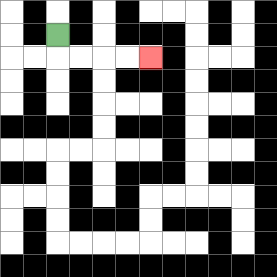{'start': '[2, 1]', 'end': '[6, 2]', 'path_directions': 'D,R,R,R,R', 'path_coordinates': '[[2, 1], [2, 2], [3, 2], [4, 2], [5, 2], [6, 2]]'}